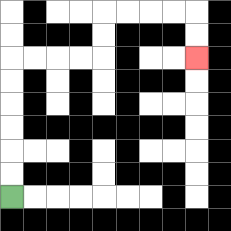{'start': '[0, 8]', 'end': '[8, 2]', 'path_directions': 'U,U,U,U,U,U,R,R,R,R,U,U,R,R,R,R,D,D', 'path_coordinates': '[[0, 8], [0, 7], [0, 6], [0, 5], [0, 4], [0, 3], [0, 2], [1, 2], [2, 2], [3, 2], [4, 2], [4, 1], [4, 0], [5, 0], [6, 0], [7, 0], [8, 0], [8, 1], [8, 2]]'}